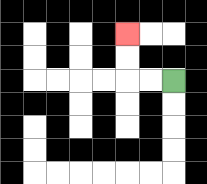{'start': '[7, 3]', 'end': '[5, 1]', 'path_directions': 'L,L,U,U', 'path_coordinates': '[[7, 3], [6, 3], [5, 3], [5, 2], [5, 1]]'}